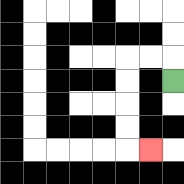{'start': '[7, 3]', 'end': '[6, 6]', 'path_directions': 'U,L,L,D,D,D,D,R', 'path_coordinates': '[[7, 3], [7, 2], [6, 2], [5, 2], [5, 3], [5, 4], [5, 5], [5, 6], [6, 6]]'}